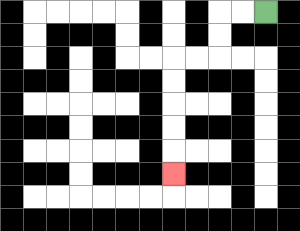{'start': '[11, 0]', 'end': '[7, 7]', 'path_directions': 'L,L,D,D,L,L,D,D,D,D,D', 'path_coordinates': '[[11, 0], [10, 0], [9, 0], [9, 1], [9, 2], [8, 2], [7, 2], [7, 3], [7, 4], [7, 5], [7, 6], [7, 7]]'}